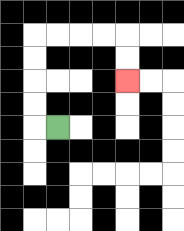{'start': '[2, 5]', 'end': '[5, 3]', 'path_directions': 'L,U,U,U,U,R,R,R,R,D,D', 'path_coordinates': '[[2, 5], [1, 5], [1, 4], [1, 3], [1, 2], [1, 1], [2, 1], [3, 1], [4, 1], [5, 1], [5, 2], [5, 3]]'}